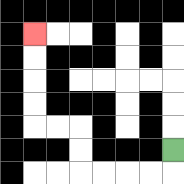{'start': '[7, 6]', 'end': '[1, 1]', 'path_directions': 'D,L,L,L,L,U,U,L,L,U,U,U,U', 'path_coordinates': '[[7, 6], [7, 7], [6, 7], [5, 7], [4, 7], [3, 7], [3, 6], [3, 5], [2, 5], [1, 5], [1, 4], [1, 3], [1, 2], [1, 1]]'}